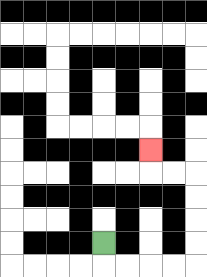{'start': '[4, 10]', 'end': '[6, 6]', 'path_directions': 'D,R,R,R,R,U,U,U,U,L,L,U', 'path_coordinates': '[[4, 10], [4, 11], [5, 11], [6, 11], [7, 11], [8, 11], [8, 10], [8, 9], [8, 8], [8, 7], [7, 7], [6, 7], [6, 6]]'}